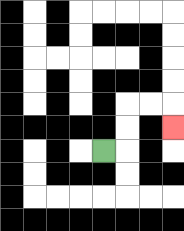{'start': '[4, 6]', 'end': '[7, 5]', 'path_directions': 'R,U,U,R,R,D', 'path_coordinates': '[[4, 6], [5, 6], [5, 5], [5, 4], [6, 4], [7, 4], [7, 5]]'}